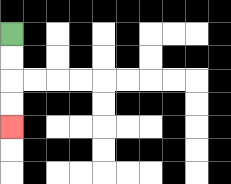{'start': '[0, 1]', 'end': '[0, 5]', 'path_directions': 'D,D,D,D', 'path_coordinates': '[[0, 1], [0, 2], [0, 3], [0, 4], [0, 5]]'}